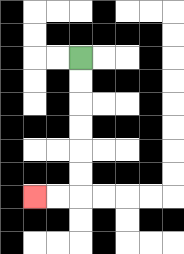{'start': '[3, 2]', 'end': '[1, 8]', 'path_directions': 'D,D,D,D,D,D,L,L', 'path_coordinates': '[[3, 2], [3, 3], [3, 4], [3, 5], [3, 6], [3, 7], [3, 8], [2, 8], [1, 8]]'}